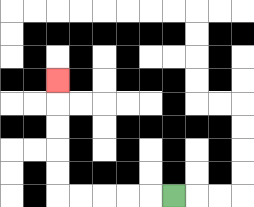{'start': '[7, 8]', 'end': '[2, 3]', 'path_directions': 'L,L,L,L,L,U,U,U,U,U', 'path_coordinates': '[[7, 8], [6, 8], [5, 8], [4, 8], [3, 8], [2, 8], [2, 7], [2, 6], [2, 5], [2, 4], [2, 3]]'}